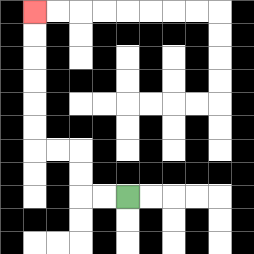{'start': '[5, 8]', 'end': '[1, 0]', 'path_directions': 'L,L,U,U,L,L,U,U,U,U,U,U', 'path_coordinates': '[[5, 8], [4, 8], [3, 8], [3, 7], [3, 6], [2, 6], [1, 6], [1, 5], [1, 4], [1, 3], [1, 2], [1, 1], [1, 0]]'}